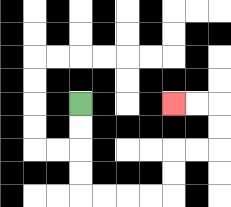{'start': '[3, 4]', 'end': '[7, 4]', 'path_directions': 'D,D,D,D,R,R,R,R,U,U,R,R,U,U,L,L', 'path_coordinates': '[[3, 4], [3, 5], [3, 6], [3, 7], [3, 8], [4, 8], [5, 8], [6, 8], [7, 8], [7, 7], [7, 6], [8, 6], [9, 6], [9, 5], [9, 4], [8, 4], [7, 4]]'}